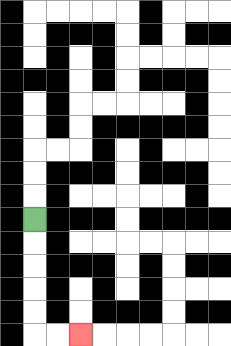{'start': '[1, 9]', 'end': '[3, 14]', 'path_directions': 'D,D,D,D,D,R,R', 'path_coordinates': '[[1, 9], [1, 10], [1, 11], [1, 12], [1, 13], [1, 14], [2, 14], [3, 14]]'}